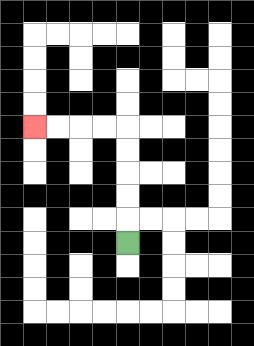{'start': '[5, 10]', 'end': '[1, 5]', 'path_directions': 'U,U,U,U,U,L,L,L,L', 'path_coordinates': '[[5, 10], [5, 9], [5, 8], [5, 7], [5, 6], [5, 5], [4, 5], [3, 5], [2, 5], [1, 5]]'}